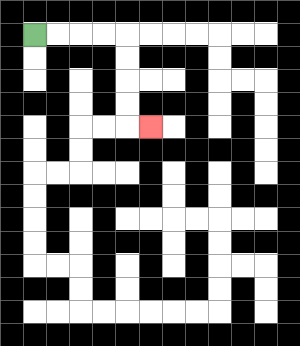{'start': '[1, 1]', 'end': '[6, 5]', 'path_directions': 'R,R,R,R,D,D,D,D,R', 'path_coordinates': '[[1, 1], [2, 1], [3, 1], [4, 1], [5, 1], [5, 2], [5, 3], [5, 4], [5, 5], [6, 5]]'}